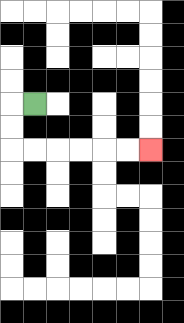{'start': '[1, 4]', 'end': '[6, 6]', 'path_directions': 'L,D,D,R,R,R,R,R,R', 'path_coordinates': '[[1, 4], [0, 4], [0, 5], [0, 6], [1, 6], [2, 6], [3, 6], [4, 6], [5, 6], [6, 6]]'}